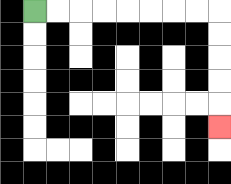{'start': '[1, 0]', 'end': '[9, 5]', 'path_directions': 'R,R,R,R,R,R,R,R,D,D,D,D,D', 'path_coordinates': '[[1, 0], [2, 0], [3, 0], [4, 0], [5, 0], [6, 0], [7, 0], [8, 0], [9, 0], [9, 1], [9, 2], [9, 3], [9, 4], [9, 5]]'}